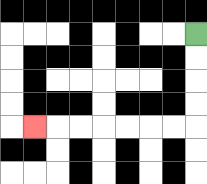{'start': '[8, 1]', 'end': '[1, 5]', 'path_directions': 'D,D,D,D,L,L,L,L,L,L,L', 'path_coordinates': '[[8, 1], [8, 2], [8, 3], [8, 4], [8, 5], [7, 5], [6, 5], [5, 5], [4, 5], [3, 5], [2, 5], [1, 5]]'}